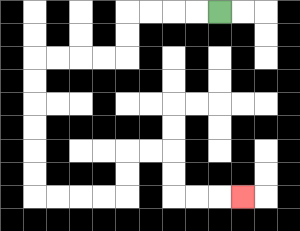{'start': '[9, 0]', 'end': '[10, 8]', 'path_directions': 'L,L,L,L,D,D,L,L,L,L,D,D,D,D,D,D,R,R,R,R,U,U,R,R,D,D,R,R,R', 'path_coordinates': '[[9, 0], [8, 0], [7, 0], [6, 0], [5, 0], [5, 1], [5, 2], [4, 2], [3, 2], [2, 2], [1, 2], [1, 3], [1, 4], [1, 5], [1, 6], [1, 7], [1, 8], [2, 8], [3, 8], [4, 8], [5, 8], [5, 7], [5, 6], [6, 6], [7, 6], [7, 7], [7, 8], [8, 8], [9, 8], [10, 8]]'}